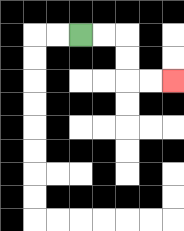{'start': '[3, 1]', 'end': '[7, 3]', 'path_directions': 'R,R,D,D,R,R', 'path_coordinates': '[[3, 1], [4, 1], [5, 1], [5, 2], [5, 3], [6, 3], [7, 3]]'}